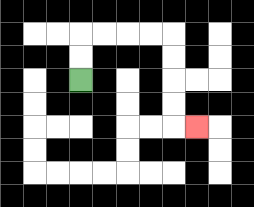{'start': '[3, 3]', 'end': '[8, 5]', 'path_directions': 'U,U,R,R,R,R,D,D,D,D,R', 'path_coordinates': '[[3, 3], [3, 2], [3, 1], [4, 1], [5, 1], [6, 1], [7, 1], [7, 2], [7, 3], [7, 4], [7, 5], [8, 5]]'}